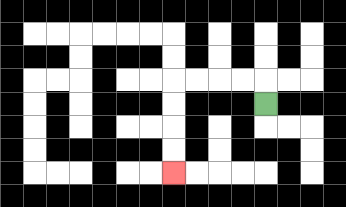{'start': '[11, 4]', 'end': '[7, 7]', 'path_directions': 'U,L,L,L,L,D,D,D,D', 'path_coordinates': '[[11, 4], [11, 3], [10, 3], [9, 3], [8, 3], [7, 3], [7, 4], [7, 5], [7, 6], [7, 7]]'}